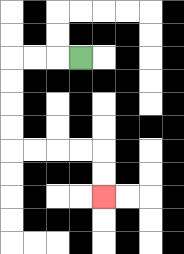{'start': '[3, 2]', 'end': '[4, 8]', 'path_directions': 'L,L,L,D,D,D,D,R,R,R,R,D,D', 'path_coordinates': '[[3, 2], [2, 2], [1, 2], [0, 2], [0, 3], [0, 4], [0, 5], [0, 6], [1, 6], [2, 6], [3, 6], [4, 6], [4, 7], [4, 8]]'}